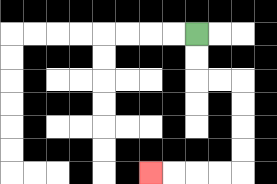{'start': '[8, 1]', 'end': '[6, 7]', 'path_directions': 'D,D,R,R,D,D,D,D,L,L,L,L', 'path_coordinates': '[[8, 1], [8, 2], [8, 3], [9, 3], [10, 3], [10, 4], [10, 5], [10, 6], [10, 7], [9, 7], [8, 7], [7, 7], [6, 7]]'}